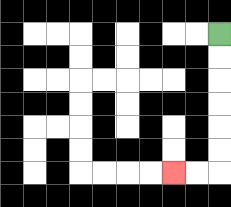{'start': '[9, 1]', 'end': '[7, 7]', 'path_directions': 'D,D,D,D,D,D,L,L', 'path_coordinates': '[[9, 1], [9, 2], [9, 3], [9, 4], [9, 5], [9, 6], [9, 7], [8, 7], [7, 7]]'}